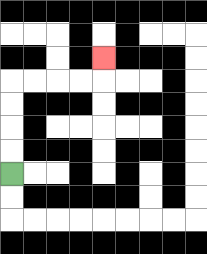{'start': '[0, 7]', 'end': '[4, 2]', 'path_directions': 'U,U,U,U,R,R,R,R,U', 'path_coordinates': '[[0, 7], [0, 6], [0, 5], [0, 4], [0, 3], [1, 3], [2, 3], [3, 3], [4, 3], [4, 2]]'}